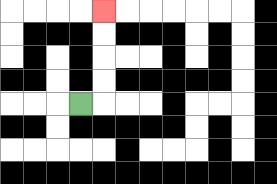{'start': '[3, 4]', 'end': '[4, 0]', 'path_directions': 'R,U,U,U,U', 'path_coordinates': '[[3, 4], [4, 4], [4, 3], [4, 2], [4, 1], [4, 0]]'}